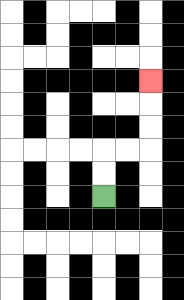{'start': '[4, 8]', 'end': '[6, 3]', 'path_directions': 'U,U,R,R,U,U,U', 'path_coordinates': '[[4, 8], [4, 7], [4, 6], [5, 6], [6, 6], [6, 5], [6, 4], [6, 3]]'}